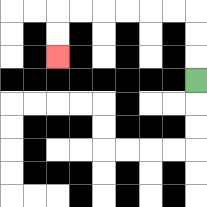{'start': '[8, 3]', 'end': '[2, 2]', 'path_directions': 'U,U,U,L,L,L,L,L,L,D,D', 'path_coordinates': '[[8, 3], [8, 2], [8, 1], [8, 0], [7, 0], [6, 0], [5, 0], [4, 0], [3, 0], [2, 0], [2, 1], [2, 2]]'}